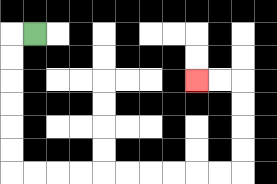{'start': '[1, 1]', 'end': '[8, 3]', 'path_directions': 'L,D,D,D,D,D,D,R,R,R,R,R,R,R,R,R,R,U,U,U,U,L,L', 'path_coordinates': '[[1, 1], [0, 1], [0, 2], [0, 3], [0, 4], [0, 5], [0, 6], [0, 7], [1, 7], [2, 7], [3, 7], [4, 7], [5, 7], [6, 7], [7, 7], [8, 7], [9, 7], [10, 7], [10, 6], [10, 5], [10, 4], [10, 3], [9, 3], [8, 3]]'}